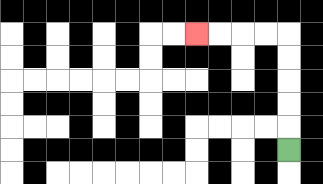{'start': '[12, 6]', 'end': '[8, 1]', 'path_directions': 'U,U,U,U,U,L,L,L,L', 'path_coordinates': '[[12, 6], [12, 5], [12, 4], [12, 3], [12, 2], [12, 1], [11, 1], [10, 1], [9, 1], [8, 1]]'}